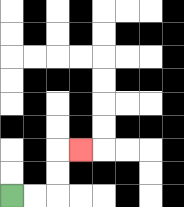{'start': '[0, 8]', 'end': '[3, 6]', 'path_directions': 'R,R,U,U,R', 'path_coordinates': '[[0, 8], [1, 8], [2, 8], [2, 7], [2, 6], [3, 6]]'}